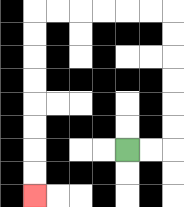{'start': '[5, 6]', 'end': '[1, 8]', 'path_directions': 'R,R,U,U,U,U,U,U,L,L,L,L,L,L,D,D,D,D,D,D,D,D', 'path_coordinates': '[[5, 6], [6, 6], [7, 6], [7, 5], [7, 4], [7, 3], [7, 2], [7, 1], [7, 0], [6, 0], [5, 0], [4, 0], [3, 0], [2, 0], [1, 0], [1, 1], [1, 2], [1, 3], [1, 4], [1, 5], [1, 6], [1, 7], [1, 8]]'}